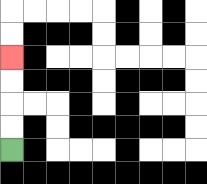{'start': '[0, 6]', 'end': '[0, 2]', 'path_directions': 'U,U,U,U', 'path_coordinates': '[[0, 6], [0, 5], [0, 4], [0, 3], [0, 2]]'}